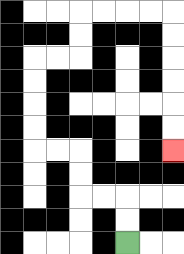{'start': '[5, 10]', 'end': '[7, 6]', 'path_directions': 'U,U,L,L,U,U,L,L,U,U,U,U,R,R,U,U,R,R,R,R,D,D,D,D,D,D', 'path_coordinates': '[[5, 10], [5, 9], [5, 8], [4, 8], [3, 8], [3, 7], [3, 6], [2, 6], [1, 6], [1, 5], [1, 4], [1, 3], [1, 2], [2, 2], [3, 2], [3, 1], [3, 0], [4, 0], [5, 0], [6, 0], [7, 0], [7, 1], [7, 2], [7, 3], [7, 4], [7, 5], [7, 6]]'}